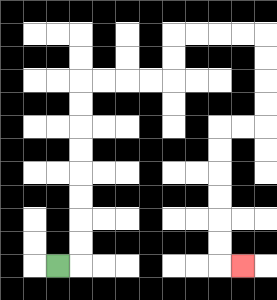{'start': '[2, 11]', 'end': '[10, 11]', 'path_directions': 'R,U,U,U,U,U,U,U,U,R,R,R,R,U,U,R,R,R,R,D,D,D,D,L,L,D,D,D,D,D,D,R', 'path_coordinates': '[[2, 11], [3, 11], [3, 10], [3, 9], [3, 8], [3, 7], [3, 6], [3, 5], [3, 4], [3, 3], [4, 3], [5, 3], [6, 3], [7, 3], [7, 2], [7, 1], [8, 1], [9, 1], [10, 1], [11, 1], [11, 2], [11, 3], [11, 4], [11, 5], [10, 5], [9, 5], [9, 6], [9, 7], [9, 8], [9, 9], [9, 10], [9, 11], [10, 11]]'}